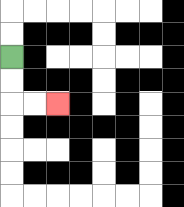{'start': '[0, 2]', 'end': '[2, 4]', 'path_directions': 'D,D,R,R', 'path_coordinates': '[[0, 2], [0, 3], [0, 4], [1, 4], [2, 4]]'}